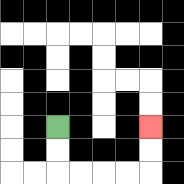{'start': '[2, 5]', 'end': '[6, 5]', 'path_directions': 'D,D,R,R,R,R,U,U', 'path_coordinates': '[[2, 5], [2, 6], [2, 7], [3, 7], [4, 7], [5, 7], [6, 7], [6, 6], [6, 5]]'}